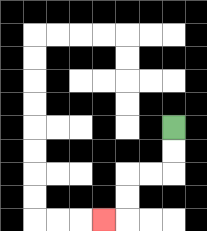{'start': '[7, 5]', 'end': '[4, 9]', 'path_directions': 'D,D,L,L,D,D,L', 'path_coordinates': '[[7, 5], [7, 6], [7, 7], [6, 7], [5, 7], [5, 8], [5, 9], [4, 9]]'}